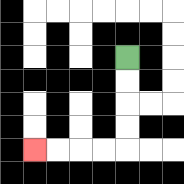{'start': '[5, 2]', 'end': '[1, 6]', 'path_directions': 'D,D,D,D,L,L,L,L', 'path_coordinates': '[[5, 2], [5, 3], [5, 4], [5, 5], [5, 6], [4, 6], [3, 6], [2, 6], [1, 6]]'}